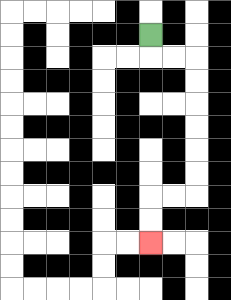{'start': '[6, 1]', 'end': '[6, 10]', 'path_directions': 'D,R,R,D,D,D,D,D,D,L,L,D,D', 'path_coordinates': '[[6, 1], [6, 2], [7, 2], [8, 2], [8, 3], [8, 4], [8, 5], [8, 6], [8, 7], [8, 8], [7, 8], [6, 8], [6, 9], [6, 10]]'}